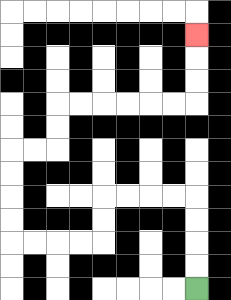{'start': '[8, 12]', 'end': '[8, 1]', 'path_directions': 'U,U,U,U,L,L,L,L,D,D,L,L,L,L,U,U,U,U,R,R,U,U,R,R,R,R,R,R,U,U,U', 'path_coordinates': '[[8, 12], [8, 11], [8, 10], [8, 9], [8, 8], [7, 8], [6, 8], [5, 8], [4, 8], [4, 9], [4, 10], [3, 10], [2, 10], [1, 10], [0, 10], [0, 9], [0, 8], [0, 7], [0, 6], [1, 6], [2, 6], [2, 5], [2, 4], [3, 4], [4, 4], [5, 4], [6, 4], [7, 4], [8, 4], [8, 3], [8, 2], [8, 1]]'}